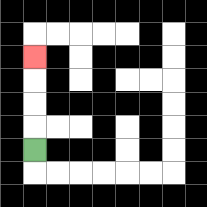{'start': '[1, 6]', 'end': '[1, 2]', 'path_directions': 'U,U,U,U', 'path_coordinates': '[[1, 6], [1, 5], [1, 4], [1, 3], [1, 2]]'}